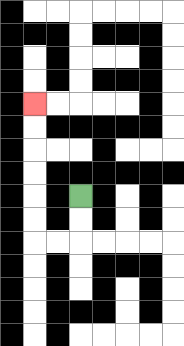{'start': '[3, 8]', 'end': '[1, 4]', 'path_directions': 'D,D,L,L,U,U,U,U,U,U', 'path_coordinates': '[[3, 8], [3, 9], [3, 10], [2, 10], [1, 10], [1, 9], [1, 8], [1, 7], [1, 6], [1, 5], [1, 4]]'}